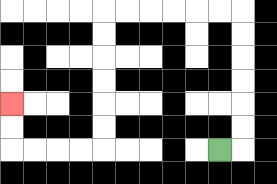{'start': '[9, 6]', 'end': '[0, 4]', 'path_directions': 'R,U,U,U,U,U,U,L,L,L,L,L,L,D,D,D,D,D,D,L,L,L,L,U,U', 'path_coordinates': '[[9, 6], [10, 6], [10, 5], [10, 4], [10, 3], [10, 2], [10, 1], [10, 0], [9, 0], [8, 0], [7, 0], [6, 0], [5, 0], [4, 0], [4, 1], [4, 2], [4, 3], [4, 4], [4, 5], [4, 6], [3, 6], [2, 6], [1, 6], [0, 6], [0, 5], [0, 4]]'}